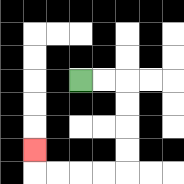{'start': '[3, 3]', 'end': '[1, 6]', 'path_directions': 'R,R,D,D,D,D,L,L,L,L,U', 'path_coordinates': '[[3, 3], [4, 3], [5, 3], [5, 4], [5, 5], [5, 6], [5, 7], [4, 7], [3, 7], [2, 7], [1, 7], [1, 6]]'}